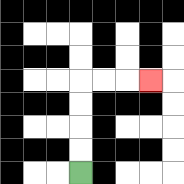{'start': '[3, 7]', 'end': '[6, 3]', 'path_directions': 'U,U,U,U,R,R,R', 'path_coordinates': '[[3, 7], [3, 6], [3, 5], [3, 4], [3, 3], [4, 3], [5, 3], [6, 3]]'}